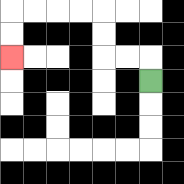{'start': '[6, 3]', 'end': '[0, 2]', 'path_directions': 'U,L,L,U,U,L,L,L,L,D,D', 'path_coordinates': '[[6, 3], [6, 2], [5, 2], [4, 2], [4, 1], [4, 0], [3, 0], [2, 0], [1, 0], [0, 0], [0, 1], [0, 2]]'}